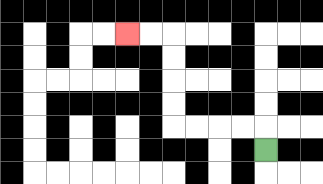{'start': '[11, 6]', 'end': '[5, 1]', 'path_directions': 'U,L,L,L,L,U,U,U,U,L,L', 'path_coordinates': '[[11, 6], [11, 5], [10, 5], [9, 5], [8, 5], [7, 5], [7, 4], [7, 3], [7, 2], [7, 1], [6, 1], [5, 1]]'}